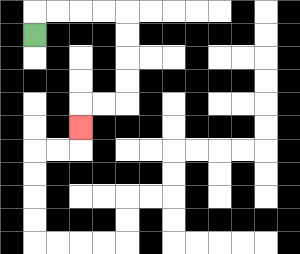{'start': '[1, 1]', 'end': '[3, 5]', 'path_directions': 'U,R,R,R,R,D,D,D,D,L,L,D', 'path_coordinates': '[[1, 1], [1, 0], [2, 0], [3, 0], [4, 0], [5, 0], [5, 1], [5, 2], [5, 3], [5, 4], [4, 4], [3, 4], [3, 5]]'}